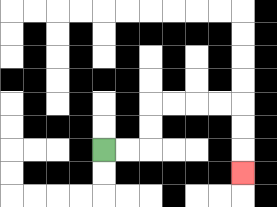{'start': '[4, 6]', 'end': '[10, 7]', 'path_directions': 'R,R,U,U,R,R,R,R,D,D,D', 'path_coordinates': '[[4, 6], [5, 6], [6, 6], [6, 5], [6, 4], [7, 4], [8, 4], [9, 4], [10, 4], [10, 5], [10, 6], [10, 7]]'}